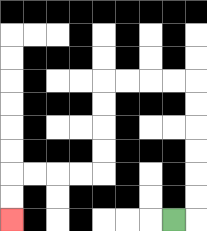{'start': '[7, 9]', 'end': '[0, 9]', 'path_directions': 'R,U,U,U,U,U,U,L,L,L,L,D,D,D,D,L,L,L,L,D,D', 'path_coordinates': '[[7, 9], [8, 9], [8, 8], [8, 7], [8, 6], [8, 5], [8, 4], [8, 3], [7, 3], [6, 3], [5, 3], [4, 3], [4, 4], [4, 5], [4, 6], [4, 7], [3, 7], [2, 7], [1, 7], [0, 7], [0, 8], [0, 9]]'}